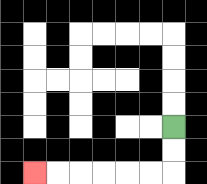{'start': '[7, 5]', 'end': '[1, 7]', 'path_directions': 'D,D,L,L,L,L,L,L', 'path_coordinates': '[[7, 5], [7, 6], [7, 7], [6, 7], [5, 7], [4, 7], [3, 7], [2, 7], [1, 7]]'}